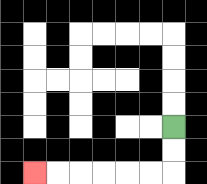{'start': '[7, 5]', 'end': '[1, 7]', 'path_directions': 'D,D,L,L,L,L,L,L', 'path_coordinates': '[[7, 5], [7, 6], [7, 7], [6, 7], [5, 7], [4, 7], [3, 7], [2, 7], [1, 7]]'}